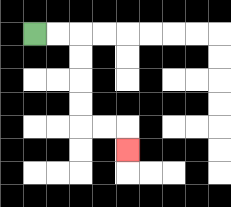{'start': '[1, 1]', 'end': '[5, 6]', 'path_directions': 'R,R,D,D,D,D,R,R,D', 'path_coordinates': '[[1, 1], [2, 1], [3, 1], [3, 2], [3, 3], [3, 4], [3, 5], [4, 5], [5, 5], [5, 6]]'}